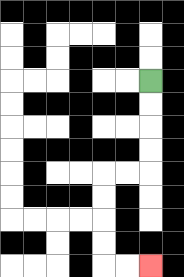{'start': '[6, 3]', 'end': '[6, 11]', 'path_directions': 'D,D,D,D,L,L,D,D,D,D,R,R', 'path_coordinates': '[[6, 3], [6, 4], [6, 5], [6, 6], [6, 7], [5, 7], [4, 7], [4, 8], [4, 9], [4, 10], [4, 11], [5, 11], [6, 11]]'}